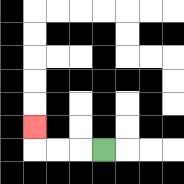{'start': '[4, 6]', 'end': '[1, 5]', 'path_directions': 'L,L,L,U', 'path_coordinates': '[[4, 6], [3, 6], [2, 6], [1, 6], [1, 5]]'}